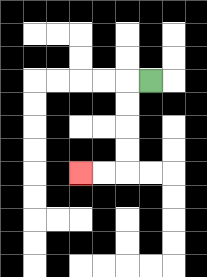{'start': '[6, 3]', 'end': '[3, 7]', 'path_directions': 'L,D,D,D,D,L,L', 'path_coordinates': '[[6, 3], [5, 3], [5, 4], [5, 5], [5, 6], [5, 7], [4, 7], [3, 7]]'}